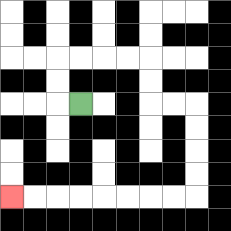{'start': '[3, 4]', 'end': '[0, 8]', 'path_directions': 'L,U,U,R,R,R,R,D,D,R,R,D,D,D,D,L,L,L,L,L,L,L,L', 'path_coordinates': '[[3, 4], [2, 4], [2, 3], [2, 2], [3, 2], [4, 2], [5, 2], [6, 2], [6, 3], [6, 4], [7, 4], [8, 4], [8, 5], [8, 6], [8, 7], [8, 8], [7, 8], [6, 8], [5, 8], [4, 8], [3, 8], [2, 8], [1, 8], [0, 8]]'}